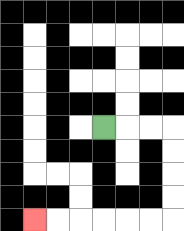{'start': '[4, 5]', 'end': '[1, 9]', 'path_directions': 'R,R,R,D,D,D,D,L,L,L,L,L,L', 'path_coordinates': '[[4, 5], [5, 5], [6, 5], [7, 5], [7, 6], [7, 7], [7, 8], [7, 9], [6, 9], [5, 9], [4, 9], [3, 9], [2, 9], [1, 9]]'}